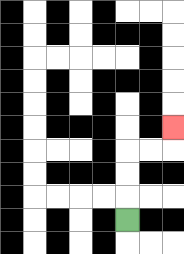{'start': '[5, 9]', 'end': '[7, 5]', 'path_directions': 'U,U,U,R,R,U', 'path_coordinates': '[[5, 9], [5, 8], [5, 7], [5, 6], [6, 6], [7, 6], [7, 5]]'}